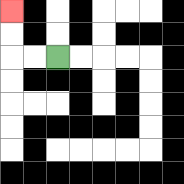{'start': '[2, 2]', 'end': '[0, 0]', 'path_directions': 'L,L,U,U', 'path_coordinates': '[[2, 2], [1, 2], [0, 2], [0, 1], [0, 0]]'}